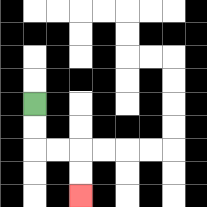{'start': '[1, 4]', 'end': '[3, 8]', 'path_directions': 'D,D,R,R,D,D', 'path_coordinates': '[[1, 4], [1, 5], [1, 6], [2, 6], [3, 6], [3, 7], [3, 8]]'}